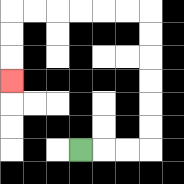{'start': '[3, 6]', 'end': '[0, 3]', 'path_directions': 'R,R,R,U,U,U,U,U,U,L,L,L,L,L,L,D,D,D', 'path_coordinates': '[[3, 6], [4, 6], [5, 6], [6, 6], [6, 5], [6, 4], [6, 3], [6, 2], [6, 1], [6, 0], [5, 0], [4, 0], [3, 0], [2, 0], [1, 0], [0, 0], [0, 1], [0, 2], [0, 3]]'}